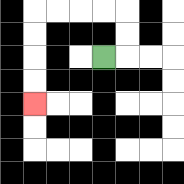{'start': '[4, 2]', 'end': '[1, 4]', 'path_directions': 'R,U,U,L,L,L,L,D,D,D,D', 'path_coordinates': '[[4, 2], [5, 2], [5, 1], [5, 0], [4, 0], [3, 0], [2, 0], [1, 0], [1, 1], [1, 2], [1, 3], [1, 4]]'}